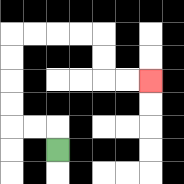{'start': '[2, 6]', 'end': '[6, 3]', 'path_directions': 'U,L,L,U,U,U,U,R,R,R,R,D,D,R,R', 'path_coordinates': '[[2, 6], [2, 5], [1, 5], [0, 5], [0, 4], [0, 3], [0, 2], [0, 1], [1, 1], [2, 1], [3, 1], [4, 1], [4, 2], [4, 3], [5, 3], [6, 3]]'}